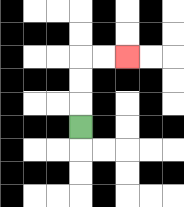{'start': '[3, 5]', 'end': '[5, 2]', 'path_directions': 'U,U,U,R,R', 'path_coordinates': '[[3, 5], [3, 4], [3, 3], [3, 2], [4, 2], [5, 2]]'}